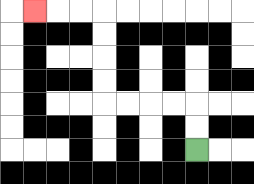{'start': '[8, 6]', 'end': '[1, 0]', 'path_directions': 'U,U,L,L,L,L,U,U,U,U,L,L,L', 'path_coordinates': '[[8, 6], [8, 5], [8, 4], [7, 4], [6, 4], [5, 4], [4, 4], [4, 3], [4, 2], [4, 1], [4, 0], [3, 0], [2, 0], [1, 0]]'}